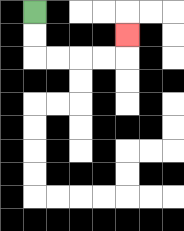{'start': '[1, 0]', 'end': '[5, 1]', 'path_directions': 'D,D,R,R,R,R,U', 'path_coordinates': '[[1, 0], [1, 1], [1, 2], [2, 2], [3, 2], [4, 2], [5, 2], [5, 1]]'}